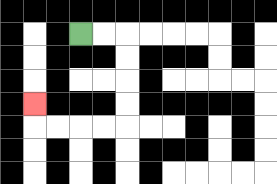{'start': '[3, 1]', 'end': '[1, 4]', 'path_directions': 'R,R,D,D,D,D,L,L,L,L,U', 'path_coordinates': '[[3, 1], [4, 1], [5, 1], [5, 2], [5, 3], [5, 4], [5, 5], [4, 5], [3, 5], [2, 5], [1, 5], [1, 4]]'}